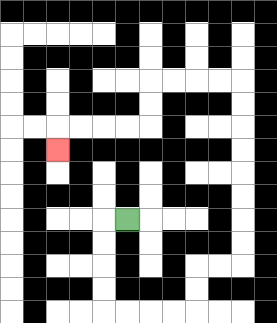{'start': '[5, 9]', 'end': '[2, 6]', 'path_directions': 'L,D,D,D,D,R,R,R,R,U,U,R,R,U,U,U,U,U,U,U,U,L,L,L,L,D,D,L,L,L,L,D', 'path_coordinates': '[[5, 9], [4, 9], [4, 10], [4, 11], [4, 12], [4, 13], [5, 13], [6, 13], [7, 13], [8, 13], [8, 12], [8, 11], [9, 11], [10, 11], [10, 10], [10, 9], [10, 8], [10, 7], [10, 6], [10, 5], [10, 4], [10, 3], [9, 3], [8, 3], [7, 3], [6, 3], [6, 4], [6, 5], [5, 5], [4, 5], [3, 5], [2, 5], [2, 6]]'}